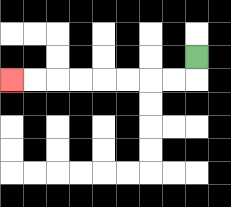{'start': '[8, 2]', 'end': '[0, 3]', 'path_directions': 'D,L,L,L,L,L,L,L,L', 'path_coordinates': '[[8, 2], [8, 3], [7, 3], [6, 3], [5, 3], [4, 3], [3, 3], [2, 3], [1, 3], [0, 3]]'}